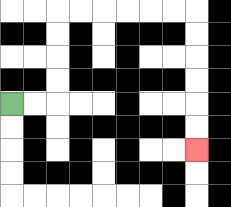{'start': '[0, 4]', 'end': '[8, 6]', 'path_directions': 'R,R,U,U,U,U,R,R,R,R,R,R,D,D,D,D,D,D', 'path_coordinates': '[[0, 4], [1, 4], [2, 4], [2, 3], [2, 2], [2, 1], [2, 0], [3, 0], [4, 0], [5, 0], [6, 0], [7, 0], [8, 0], [8, 1], [8, 2], [8, 3], [8, 4], [8, 5], [8, 6]]'}